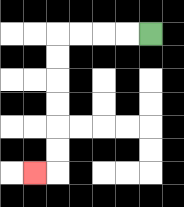{'start': '[6, 1]', 'end': '[1, 7]', 'path_directions': 'L,L,L,L,D,D,D,D,D,D,L', 'path_coordinates': '[[6, 1], [5, 1], [4, 1], [3, 1], [2, 1], [2, 2], [2, 3], [2, 4], [2, 5], [2, 6], [2, 7], [1, 7]]'}